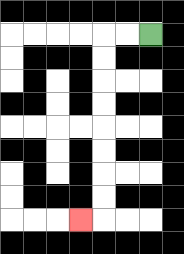{'start': '[6, 1]', 'end': '[3, 9]', 'path_directions': 'L,L,D,D,D,D,D,D,D,D,L', 'path_coordinates': '[[6, 1], [5, 1], [4, 1], [4, 2], [4, 3], [4, 4], [4, 5], [4, 6], [4, 7], [4, 8], [4, 9], [3, 9]]'}